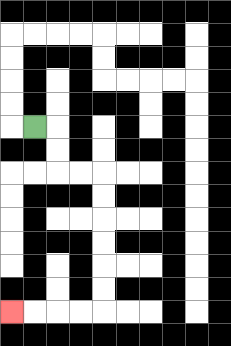{'start': '[1, 5]', 'end': '[0, 13]', 'path_directions': 'R,D,D,R,R,D,D,D,D,D,D,L,L,L,L', 'path_coordinates': '[[1, 5], [2, 5], [2, 6], [2, 7], [3, 7], [4, 7], [4, 8], [4, 9], [4, 10], [4, 11], [4, 12], [4, 13], [3, 13], [2, 13], [1, 13], [0, 13]]'}